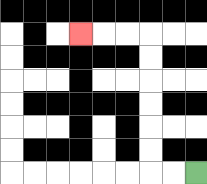{'start': '[8, 7]', 'end': '[3, 1]', 'path_directions': 'L,L,U,U,U,U,U,U,L,L,L', 'path_coordinates': '[[8, 7], [7, 7], [6, 7], [6, 6], [6, 5], [6, 4], [6, 3], [6, 2], [6, 1], [5, 1], [4, 1], [3, 1]]'}